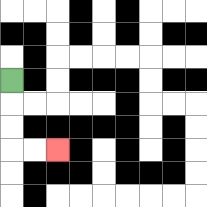{'start': '[0, 3]', 'end': '[2, 6]', 'path_directions': 'D,D,D,R,R', 'path_coordinates': '[[0, 3], [0, 4], [0, 5], [0, 6], [1, 6], [2, 6]]'}